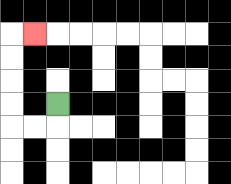{'start': '[2, 4]', 'end': '[1, 1]', 'path_directions': 'D,L,L,U,U,U,U,R', 'path_coordinates': '[[2, 4], [2, 5], [1, 5], [0, 5], [0, 4], [0, 3], [0, 2], [0, 1], [1, 1]]'}